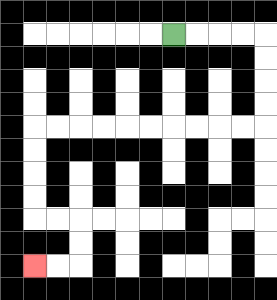{'start': '[7, 1]', 'end': '[1, 11]', 'path_directions': 'R,R,R,R,D,D,D,D,L,L,L,L,L,L,L,L,L,L,D,D,D,D,R,R,D,D,L,L', 'path_coordinates': '[[7, 1], [8, 1], [9, 1], [10, 1], [11, 1], [11, 2], [11, 3], [11, 4], [11, 5], [10, 5], [9, 5], [8, 5], [7, 5], [6, 5], [5, 5], [4, 5], [3, 5], [2, 5], [1, 5], [1, 6], [1, 7], [1, 8], [1, 9], [2, 9], [3, 9], [3, 10], [3, 11], [2, 11], [1, 11]]'}